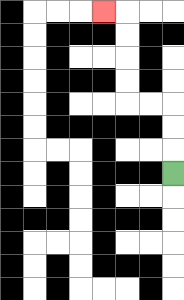{'start': '[7, 7]', 'end': '[4, 0]', 'path_directions': 'U,U,U,L,L,U,U,U,U,L', 'path_coordinates': '[[7, 7], [7, 6], [7, 5], [7, 4], [6, 4], [5, 4], [5, 3], [5, 2], [5, 1], [5, 0], [4, 0]]'}